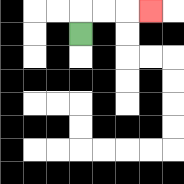{'start': '[3, 1]', 'end': '[6, 0]', 'path_directions': 'U,R,R,R', 'path_coordinates': '[[3, 1], [3, 0], [4, 0], [5, 0], [6, 0]]'}